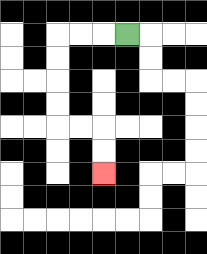{'start': '[5, 1]', 'end': '[4, 7]', 'path_directions': 'L,L,L,D,D,D,D,R,R,D,D', 'path_coordinates': '[[5, 1], [4, 1], [3, 1], [2, 1], [2, 2], [2, 3], [2, 4], [2, 5], [3, 5], [4, 5], [4, 6], [4, 7]]'}